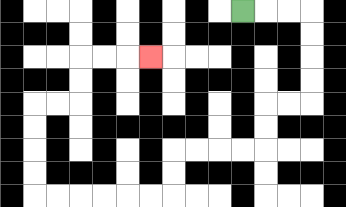{'start': '[10, 0]', 'end': '[6, 2]', 'path_directions': 'R,R,R,D,D,D,D,L,L,D,D,L,L,L,L,D,D,L,L,L,L,L,L,U,U,U,U,R,R,U,U,R,R,R', 'path_coordinates': '[[10, 0], [11, 0], [12, 0], [13, 0], [13, 1], [13, 2], [13, 3], [13, 4], [12, 4], [11, 4], [11, 5], [11, 6], [10, 6], [9, 6], [8, 6], [7, 6], [7, 7], [7, 8], [6, 8], [5, 8], [4, 8], [3, 8], [2, 8], [1, 8], [1, 7], [1, 6], [1, 5], [1, 4], [2, 4], [3, 4], [3, 3], [3, 2], [4, 2], [5, 2], [6, 2]]'}